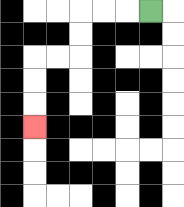{'start': '[6, 0]', 'end': '[1, 5]', 'path_directions': 'L,L,L,D,D,L,L,D,D,D', 'path_coordinates': '[[6, 0], [5, 0], [4, 0], [3, 0], [3, 1], [3, 2], [2, 2], [1, 2], [1, 3], [1, 4], [1, 5]]'}